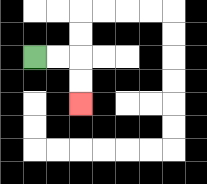{'start': '[1, 2]', 'end': '[3, 4]', 'path_directions': 'R,R,D,D', 'path_coordinates': '[[1, 2], [2, 2], [3, 2], [3, 3], [3, 4]]'}